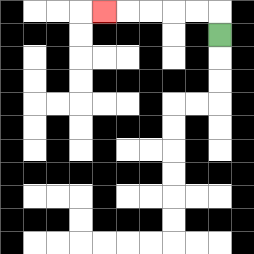{'start': '[9, 1]', 'end': '[4, 0]', 'path_directions': 'U,L,L,L,L,L', 'path_coordinates': '[[9, 1], [9, 0], [8, 0], [7, 0], [6, 0], [5, 0], [4, 0]]'}